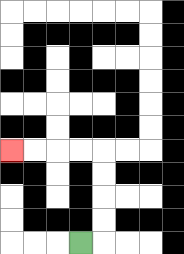{'start': '[3, 10]', 'end': '[0, 6]', 'path_directions': 'R,U,U,U,U,L,L,L,L', 'path_coordinates': '[[3, 10], [4, 10], [4, 9], [4, 8], [4, 7], [4, 6], [3, 6], [2, 6], [1, 6], [0, 6]]'}